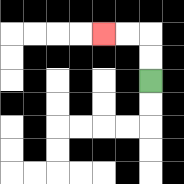{'start': '[6, 3]', 'end': '[4, 1]', 'path_directions': 'U,U,L,L', 'path_coordinates': '[[6, 3], [6, 2], [6, 1], [5, 1], [4, 1]]'}